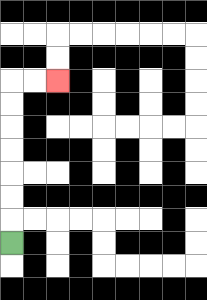{'start': '[0, 10]', 'end': '[2, 3]', 'path_directions': 'U,U,U,U,U,U,U,R,R', 'path_coordinates': '[[0, 10], [0, 9], [0, 8], [0, 7], [0, 6], [0, 5], [0, 4], [0, 3], [1, 3], [2, 3]]'}